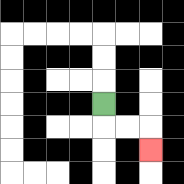{'start': '[4, 4]', 'end': '[6, 6]', 'path_directions': 'D,R,R,D', 'path_coordinates': '[[4, 4], [4, 5], [5, 5], [6, 5], [6, 6]]'}